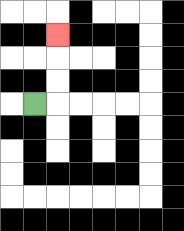{'start': '[1, 4]', 'end': '[2, 1]', 'path_directions': 'R,U,U,U', 'path_coordinates': '[[1, 4], [2, 4], [2, 3], [2, 2], [2, 1]]'}